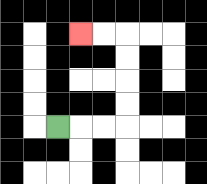{'start': '[2, 5]', 'end': '[3, 1]', 'path_directions': 'R,R,R,U,U,U,U,L,L', 'path_coordinates': '[[2, 5], [3, 5], [4, 5], [5, 5], [5, 4], [5, 3], [5, 2], [5, 1], [4, 1], [3, 1]]'}